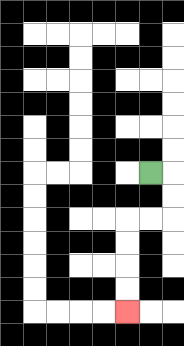{'start': '[6, 7]', 'end': '[5, 13]', 'path_directions': 'R,D,D,L,L,D,D,D,D', 'path_coordinates': '[[6, 7], [7, 7], [7, 8], [7, 9], [6, 9], [5, 9], [5, 10], [5, 11], [5, 12], [5, 13]]'}